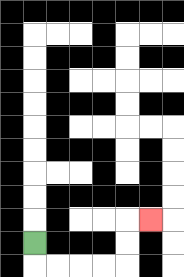{'start': '[1, 10]', 'end': '[6, 9]', 'path_directions': 'D,R,R,R,R,U,U,R', 'path_coordinates': '[[1, 10], [1, 11], [2, 11], [3, 11], [4, 11], [5, 11], [5, 10], [5, 9], [6, 9]]'}